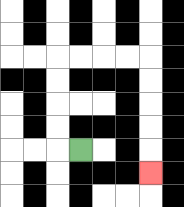{'start': '[3, 6]', 'end': '[6, 7]', 'path_directions': 'L,U,U,U,U,R,R,R,R,D,D,D,D,D', 'path_coordinates': '[[3, 6], [2, 6], [2, 5], [2, 4], [2, 3], [2, 2], [3, 2], [4, 2], [5, 2], [6, 2], [6, 3], [6, 4], [6, 5], [6, 6], [6, 7]]'}